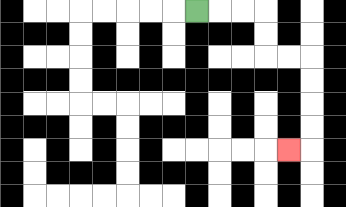{'start': '[8, 0]', 'end': '[12, 6]', 'path_directions': 'R,R,R,D,D,R,R,D,D,D,D,L', 'path_coordinates': '[[8, 0], [9, 0], [10, 0], [11, 0], [11, 1], [11, 2], [12, 2], [13, 2], [13, 3], [13, 4], [13, 5], [13, 6], [12, 6]]'}